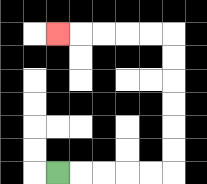{'start': '[2, 7]', 'end': '[2, 1]', 'path_directions': 'R,R,R,R,R,U,U,U,U,U,U,L,L,L,L,L', 'path_coordinates': '[[2, 7], [3, 7], [4, 7], [5, 7], [6, 7], [7, 7], [7, 6], [7, 5], [7, 4], [7, 3], [7, 2], [7, 1], [6, 1], [5, 1], [4, 1], [3, 1], [2, 1]]'}